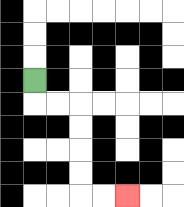{'start': '[1, 3]', 'end': '[5, 8]', 'path_directions': 'D,R,R,D,D,D,D,R,R', 'path_coordinates': '[[1, 3], [1, 4], [2, 4], [3, 4], [3, 5], [3, 6], [3, 7], [3, 8], [4, 8], [5, 8]]'}